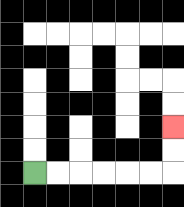{'start': '[1, 7]', 'end': '[7, 5]', 'path_directions': 'R,R,R,R,R,R,U,U', 'path_coordinates': '[[1, 7], [2, 7], [3, 7], [4, 7], [5, 7], [6, 7], [7, 7], [7, 6], [7, 5]]'}